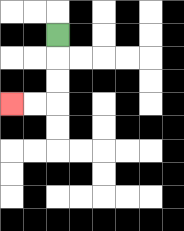{'start': '[2, 1]', 'end': '[0, 4]', 'path_directions': 'D,D,D,L,L', 'path_coordinates': '[[2, 1], [2, 2], [2, 3], [2, 4], [1, 4], [0, 4]]'}